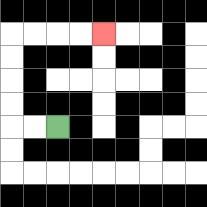{'start': '[2, 5]', 'end': '[4, 1]', 'path_directions': 'L,L,U,U,U,U,R,R,R,R', 'path_coordinates': '[[2, 5], [1, 5], [0, 5], [0, 4], [0, 3], [0, 2], [0, 1], [1, 1], [2, 1], [3, 1], [4, 1]]'}